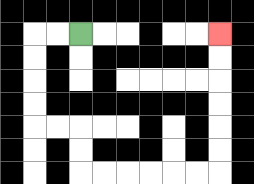{'start': '[3, 1]', 'end': '[9, 1]', 'path_directions': 'L,L,D,D,D,D,R,R,D,D,R,R,R,R,R,R,U,U,U,U,U,U', 'path_coordinates': '[[3, 1], [2, 1], [1, 1], [1, 2], [1, 3], [1, 4], [1, 5], [2, 5], [3, 5], [3, 6], [3, 7], [4, 7], [5, 7], [6, 7], [7, 7], [8, 7], [9, 7], [9, 6], [9, 5], [9, 4], [9, 3], [9, 2], [9, 1]]'}